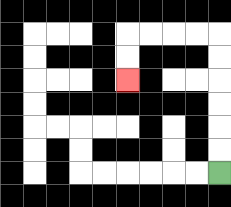{'start': '[9, 7]', 'end': '[5, 3]', 'path_directions': 'U,U,U,U,U,U,L,L,L,L,D,D', 'path_coordinates': '[[9, 7], [9, 6], [9, 5], [9, 4], [9, 3], [9, 2], [9, 1], [8, 1], [7, 1], [6, 1], [5, 1], [5, 2], [5, 3]]'}